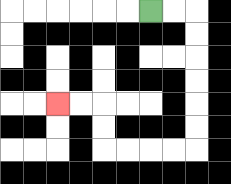{'start': '[6, 0]', 'end': '[2, 4]', 'path_directions': 'R,R,D,D,D,D,D,D,L,L,L,L,U,U,L,L', 'path_coordinates': '[[6, 0], [7, 0], [8, 0], [8, 1], [8, 2], [8, 3], [8, 4], [8, 5], [8, 6], [7, 6], [6, 6], [5, 6], [4, 6], [4, 5], [4, 4], [3, 4], [2, 4]]'}